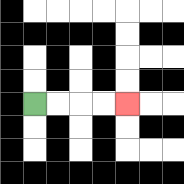{'start': '[1, 4]', 'end': '[5, 4]', 'path_directions': 'R,R,R,R', 'path_coordinates': '[[1, 4], [2, 4], [3, 4], [4, 4], [5, 4]]'}